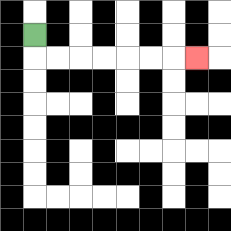{'start': '[1, 1]', 'end': '[8, 2]', 'path_directions': 'D,R,R,R,R,R,R,R', 'path_coordinates': '[[1, 1], [1, 2], [2, 2], [3, 2], [4, 2], [5, 2], [6, 2], [7, 2], [8, 2]]'}